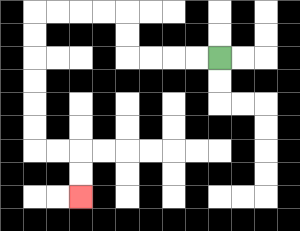{'start': '[9, 2]', 'end': '[3, 8]', 'path_directions': 'L,L,L,L,U,U,L,L,L,L,D,D,D,D,D,D,R,R,D,D', 'path_coordinates': '[[9, 2], [8, 2], [7, 2], [6, 2], [5, 2], [5, 1], [5, 0], [4, 0], [3, 0], [2, 0], [1, 0], [1, 1], [1, 2], [1, 3], [1, 4], [1, 5], [1, 6], [2, 6], [3, 6], [3, 7], [3, 8]]'}